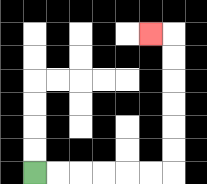{'start': '[1, 7]', 'end': '[6, 1]', 'path_directions': 'R,R,R,R,R,R,U,U,U,U,U,U,L', 'path_coordinates': '[[1, 7], [2, 7], [3, 7], [4, 7], [5, 7], [6, 7], [7, 7], [7, 6], [7, 5], [7, 4], [7, 3], [7, 2], [7, 1], [6, 1]]'}